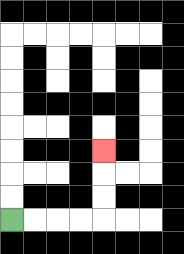{'start': '[0, 9]', 'end': '[4, 6]', 'path_directions': 'R,R,R,R,U,U,U', 'path_coordinates': '[[0, 9], [1, 9], [2, 9], [3, 9], [4, 9], [4, 8], [4, 7], [4, 6]]'}